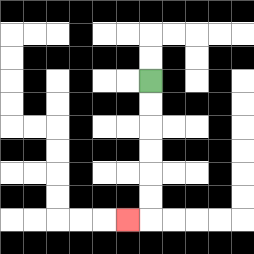{'start': '[6, 3]', 'end': '[5, 9]', 'path_directions': 'D,D,D,D,D,D,L', 'path_coordinates': '[[6, 3], [6, 4], [6, 5], [6, 6], [6, 7], [6, 8], [6, 9], [5, 9]]'}